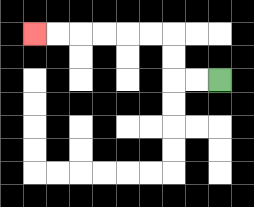{'start': '[9, 3]', 'end': '[1, 1]', 'path_directions': 'L,L,U,U,L,L,L,L,L,L', 'path_coordinates': '[[9, 3], [8, 3], [7, 3], [7, 2], [7, 1], [6, 1], [5, 1], [4, 1], [3, 1], [2, 1], [1, 1]]'}